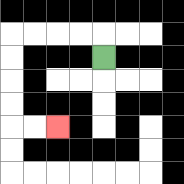{'start': '[4, 2]', 'end': '[2, 5]', 'path_directions': 'U,L,L,L,L,D,D,D,D,R,R', 'path_coordinates': '[[4, 2], [4, 1], [3, 1], [2, 1], [1, 1], [0, 1], [0, 2], [0, 3], [0, 4], [0, 5], [1, 5], [2, 5]]'}